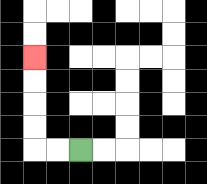{'start': '[3, 6]', 'end': '[1, 2]', 'path_directions': 'L,L,U,U,U,U', 'path_coordinates': '[[3, 6], [2, 6], [1, 6], [1, 5], [1, 4], [1, 3], [1, 2]]'}